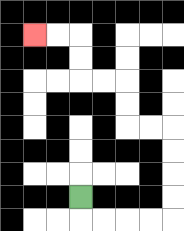{'start': '[3, 8]', 'end': '[1, 1]', 'path_directions': 'D,R,R,R,R,U,U,U,U,L,L,U,U,L,L,U,U,L,L', 'path_coordinates': '[[3, 8], [3, 9], [4, 9], [5, 9], [6, 9], [7, 9], [7, 8], [7, 7], [7, 6], [7, 5], [6, 5], [5, 5], [5, 4], [5, 3], [4, 3], [3, 3], [3, 2], [3, 1], [2, 1], [1, 1]]'}